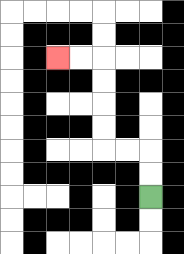{'start': '[6, 8]', 'end': '[2, 2]', 'path_directions': 'U,U,L,L,U,U,U,U,L,L', 'path_coordinates': '[[6, 8], [6, 7], [6, 6], [5, 6], [4, 6], [4, 5], [4, 4], [4, 3], [4, 2], [3, 2], [2, 2]]'}